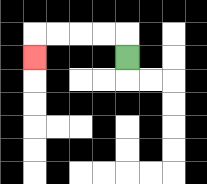{'start': '[5, 2]', 'end': '[1, 2]', 'path_directions': 'U,L,L,L,L,D', 'path_coordinates': '[[5, 2], [5, 1], [4, 1], [3, 1], [2, 1], [1, 1], [1, 2]]'}